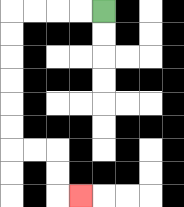{'start': '[4, 0]', 'end': '[3, 8]', 'path_directions': 'L,L,L,L,D,D,D,D,D,D,R,R,D,D,R', 'path_coordinates': '[[4, 0], [3, 0], [2, 0], [1, 0], [0, 0], [0, 1], [0, 2], [0, 3], [0, 4], [0, 5], [0, 6], [1, 6], [2, 6], [2, 7], [2, 8], [3, 8]]'}